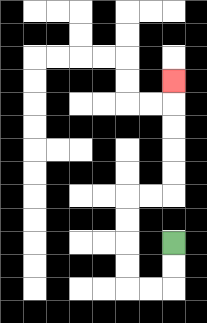{'start': '[7, 10]', 'end': '[7, 3]', 'path_directions': 'D,D,L,L,U,U,U,U,R,R,U,U,U,U,U', 'path_coordinates': '[[7, 10], [7, 11], [7, 12], [6, 12], [5, 12], [5, 11], [5, 10], [5, 9], [5, 8], [6, 8], [7, 8], [7, 7], [7, 6], [7, 5], [7, 4], [7, 3]]'}